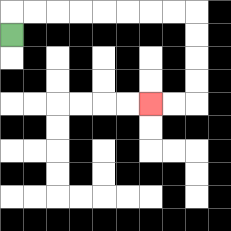{'start': '[0, 1]', 'end': '[6, 4]', 'path_directions': 'U,R,R,R,R,R,R,R,R,D,D,D,D,L,L', 'path_coordinates': '[[0, 1], [0, 0], [1, 0], [2, 0], [3, 0], [4, 0], [5, 0], [6, 0], [7, 0], [8, 0], [8, 1], [8, 2], [8, 3], [8, 4], [7, 4], [6, 4]]'}